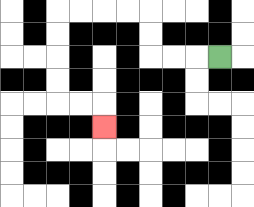{'start': '[9, 2]', 'end': '[4, 5]', 'path_directions': 'L,L,L,U,U,L,L,L,L,D,D,D,D,R,R,D', 'path_coordinates': '[[9, 2], [8, 2], [7, 2], [6, 2], [6, 1], [6, 0], [5, 0], [4, 0], [3, 0], [2, 0], [2, 1], [2, 2], [2, 3], [2, 4], [3, 4], [4, 4], [4, 5]]'}